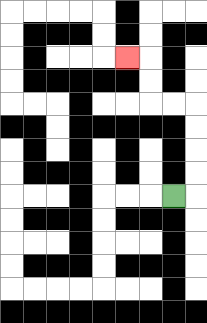{'start': '[7, 8]', 'end': '[5, 2]', 'path_directions': 'R,U,U,U,U,L,L,U,U,L', 'path_coordinates': '[[7, 8], [8, 8], [8, 7], [8, 6], [8, 5], [8, 4], [7, 4], [6, 4], [6, 3], [6, 2], [5, 2]]'}